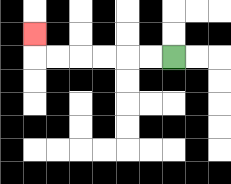{'start': '[7, 2]', 'end': '[1, 1]', 'path_directions': 'L,L,L,L,L,L,U', 'path_coordinates': '[[7, 2], [6, 2], [5, 2], [4, 2], [3, 2], [2, 2], [1, 2], [1, 1]]'}